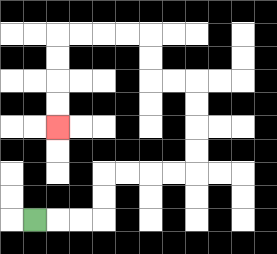{'start': '[1, 9]', 'end': '[2, 5]', 'path_directions': 'R,R,R,U,U,R,R,R,R,U,U,U,U,L,L,U,U,L,L,L,L,D,D,D,D', 'path_coordinates': '[[1, 9], [2, 9], [3, 9], [4, 9], [4, 8], [4, 7], [5, 7], [6, 7], [7, 7], [8, 7], [8, 6], [8, 5], [8, 4], [8, 3], [7, 3], [6, 3], [6, 2], [6, 1], [5, 1], [4, 1], [3, 1], [2, 1], [2, 2], [2, 3], [2, 4], [2, 5]]'}